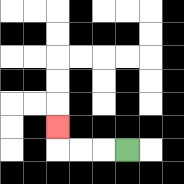{'start': '[5, 6]', 'end': '[2, 5]', 'path_directions': 'L,L,L,U', 'path_coordinates': '[[5, 6], [4, 6], [3, 6], [2, 6], [2, 5]]'}